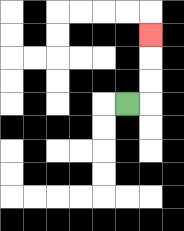{'start': '[5, 4]', 'end': '[6, 1]', 'path_directions': 'R,U,U,U', 'path_coordinates': '[[5, 4], [6, 4], [6, 3], [6, 2], [6, 1]]'}